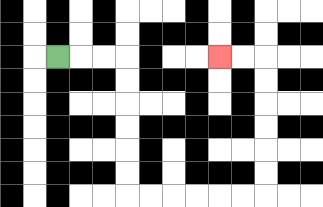{'start': '[2, 2]', 'end': '[9, 2]', 'path_directions': 'R,R,R,D,D,D,D,D,D,R,R,R,R,R,R,U,U,U,U,U,U,L,L', 'path_coordinates': '[[2, 2], [3, 2], [4, 2], [5, 2], [5, 3], [5, 4], [5, 5], [5, 6], [5, 7], [5, 8], [6, 8], [7, 8], [8, 8], [9, 8], [10, 8], [11, 8], [11, 7], [11, 6], [11, 5], [11, 4], [11, 3], [11, 2], [10, 2], [9, 2]]'}